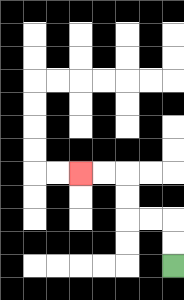{'start': '[7, 11]', 'end': '[3, 7]', 'path_directions': 'U,U,L,L,U,U,L,L', 'path_coordinates': '[[7, 11], [7, 10], [7, 9], [6, 9], [5, 9], [5, 8], [5, 7], [4, 7], [3, 7]]'}